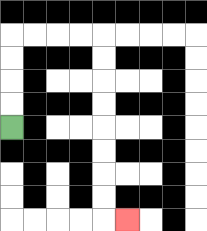{'start': '[0, 5]', 'end': '[5, 9]', 'path_directions': 'U,U,U,U,R,R,R,R,D,D,D,D,D,D,D,D,R', 'path_coordinates': '[[0, 5], [0, 4], [0, 3], [0, 2], [0, 1], [1, 1], [2, 1], [3, 1], [4, 1], [4, 2], [4, 3], [4, 4], [4, 5], [4, 6], [4, 7], [4, 8], [4, 9], [5, 9]]'}